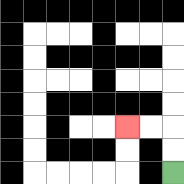{'start': '[7, 7]', 'end': '[5, 5]', 'path_directions': 'U,U,L,L', 'path_coordinates': '[[7, 7], [7, 6], [7, 5], [6, 5], [5, 5]]'}